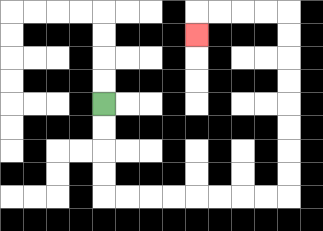{'start': '[4, 4]', 'end': '[8, 1]', 'path_directions': 'D,D,D,D,R,R,R,R,R,R,R,R,U,U,U,U,U,U,U,U,L,L,L,L,D', 'path_coordinates': '[[4, 4], [4, 5], [4, 6], [4, 7], [4, 8], [5, 8], [6, 8], [7, 8], [8, 8], [9, 8], [10, 8], [11, 8], [12, 8], [12, 7], [12, 6], [12, 5], [12, 4], [12, 3], [12, 2], [12, 1], [12, 0], [11, 0], [10, 0], [9, 0], [8, 0], [8, 1]]'}